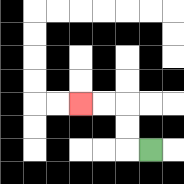{'start': '[6, 6]', 'end': '[3, 4]', 'path_directions': 'L,U,U,L,L', 'path_coordinates': '[[6, 6], [5, 6], [5, 5], [5, 4], [4, 4], [3, 4]]'}